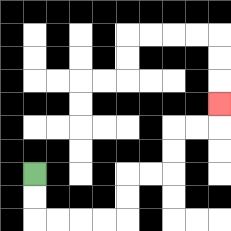{'start': '[1, 7]', 'end': '[9, 4]', 'path_directions': 'D,D,R,R,R,R,U,U,R,R,U,U,R,R,U', 'path_coordinates': '[[1, 7], [1, 8], [1, 9], [2, 9], [3, 9], [4, 9], [5, 9], [5, 8], [5, 7], [6, 7], [7, 7], [7, 6], [7, 5], [8, 5], [9, 5], [9, 4]]'}